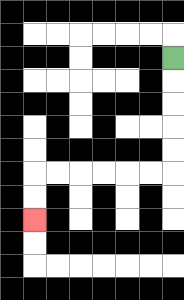{'start': '[7, 2]', 'end': '[1, 9]', 'path_directions': 'D,D,D,D,D,L,L,L,L,L,L,D,D', 'path_coordinates': '[[7, 2], [7, 3], [7, 4], [7, 5], [7, 6], [7, 7], [6, 7], [5, 7], [4, 7], [3, 7], [2, 7], [1, 7], [1, 8], [1, 9]]'}